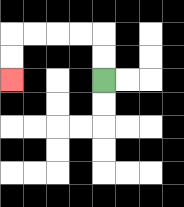{'start': '[4, 3]', 'end': '[0, 3]', 'path_directions': 'U,U,L,L,L,L,D,D', 'path_coordinates': '[[4, 3], [4, 2], [4, 1], [3, 1], [2, 1], [1, 1], [0, 1], [0, 2], [0, 3]]'}